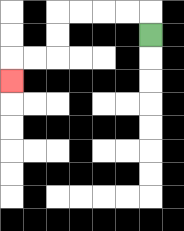{'start': '[6, 1]', 'end': '[0, 3]', 'path_directions': 'U,L,L,L,L,D,D,L,L,D', 'path_coordinates': '[[6, 1], [6, 0], [5, 0], [4, 0], [3, 0], [2, 0], [2, 1], [2, 2], [1, 2], [0, 2], [0, 3]]'}